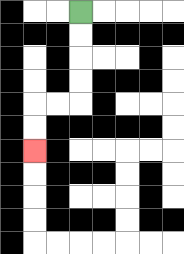{'start': '[3, 0]', 'end': '[1, 6]', 'path_directions': 'D,D,D,D,L,L,D,D', 'path_coordinates': '[[3, 0], [3, 1], [3, 2], [3, 3], [3, 4], [2, 4], [1, 4], [1, 5], [1, 6]]'}